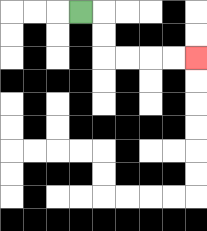{'start': '[3, 0]', 'end': '[8, 2]', 'path_directions': 'R,D,D,R,R,R,R', 'path_coordinates': '[[3, 0], [4, 0], [4, 1], [4, 2], [5, 2], [6, 2], [7, 2], [8, 2]]'}